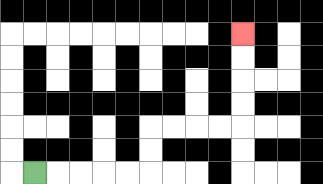{'start': '[1, 7]', 'end': '[10, 1]', 'path_directions': 'R,R,R,R,R,U,U,R,R,R,R,U,U,U,U', 'path_coordinates': '[[1, 7], [2, 7], [3, 7], [4, 7], [5, 7], [6, 7], [6, 6], [6, 5], [7, 5], [8, 5], [9, 5], [10, 5], [10, 4], [10, 3], [10, 2], [10, 1]]'}